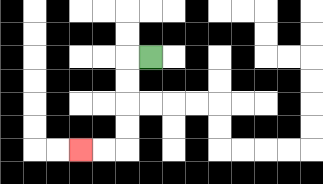{'start': '[6, 2]', 'end': '[3, 6]', 'path_directions': 'L,D,D,D,D,L,L', 'path_coordinates': '[[6, 2], [5, 2], [5, 3], [5, 4], [5, 5], [5, 6], [4, 6], [3, 6]]'}